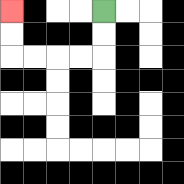{'start': '[4, 0]', 'end': '[0, 0]', 'path_directions': 'D,D,L,L,L,L,U,U', 'path_coordinates': '[[4, 0], [4, 1], [4, 2], [3, 2], [2, 2], [1, 2], [0, 2], [0, 1], [0, 0]]'}